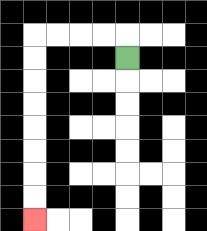{'start': '[5, 2]', 'end': '[1, 9]', 'path_directions': 'U,L,L,L,L,D,D,D,D,D,D,D,D', 'path_coordinates': '[[5, 2], [5, 1], [4, 1], [3, 1], [2, 1], [1, 1], [1, 2], [1, 3], [1, 4], [1, 5], [1, 6], [1, 7], [1, 8], [1, 9]]'}